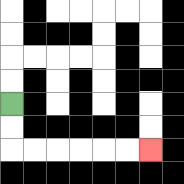{'start': '[0, 4]', 'end': '[6, 6]', 'path_directions': 'D,D,R,R,R,R,R,R', 'path_coordinates': '[[0, 4], [0, 5], [0, 6], [1, 6], [2, 6], [3, 6], [4, 6], [5, 6], [6, 6]]'}